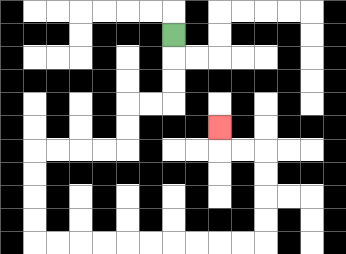{'start': '[7, 1]', 'end': '[9, 5]', 'path_directions': 'D,D,D,L,L,D,D,L,L,L,L,D,D,D,D,R,R,R,R,R,R,R,R,R,R,U,U,U,U,L,L,U', 'path_coordinates': '[[7, 1], [7, 2], [7, 3], [7, 4], [6, 4], [5, 4], [5, 5], [5, 6], [4, 6], [3, 6], [2, 6], [1, 6], [1, 7], [1, 8], [1, 9], [1, 10], [2, 10], [3, 10], [4, 10], [5, 10], [6, 10], [7, 10], [8, 10], [9, 10], [10, 10], [11, 10], [11, 9], [11, 8], [11, 7], [11, 6], [10, 6], [9, 6], [9, 5]]'}